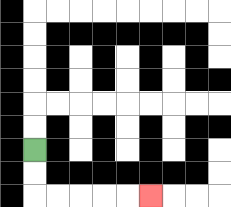{'start': '[1, 6]', 'end': '[6, 8]', 'path_directions': 'D,D,R,R,R,R,R', 'path_coordinates': '[[1, 6], [1, 7], [1, 8], [2, 8], [3, 8], [4, 8], [5, 8], [6, 8]]'}